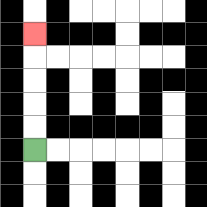{'start': '[1, 6]', 'end': '[1, 1]', 'path_directions': 'U,U,U,U,U', 'path_coordinates': '[[1, 6], [1, 5], [1, 4], [1, 3], [1, 2], [1, 1]]'}